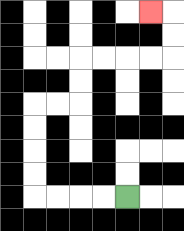{'start': '[5, 8]', 'end': '[6, 0]', 'path_directions': 'L,L,L,L,U,U,U,U,R,R,U,U,R,R,R,R,U,U,L', 'path_coordinates': '[[5, 8], [4, 8], [3, 8], [2, 8], [1, 8], [1, 7], [1, 6], [1, 5], [1, 4], [2, 4], [3, 4], [3, 3], [3, 2], [4, 2], [5, 2], [6, 2], [7, 2], [7, 1], [7, 0], [6, 0]]'}